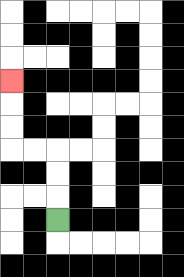{'start': '[2, 9]', 'end': '[0, 3]', 'path_directions': 'U,U,U,L,L,U,U,U', 'path_coordinates': '[[2, 9], [2, 8], [2, 7], [2, 6], [1, 6], [0, 6], [0, 5], [0, 4], [0, 3]]'}